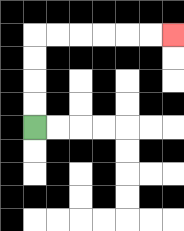{'start': '[1, 5]', 'end': '[7, 1]', 'path_directions': 'U,U,U,U,R,R,R,R,R,R', 'path_coordinates': '[[1, 5], [1, 4], [1, 3], [1, 2], [1, 1], [2, 1], [3, 1], [4, 1], [5, 1], [6, 1], [7, 1]]'}